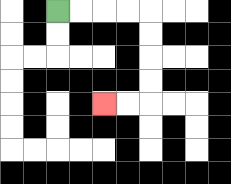{'start': '[2, 0]', 'end': '[4, 4]', 'path_directions': 'R,R,R,R,D,D,D,D,L,L', 'path_coordinates': '[[2, 0], [3, 0], [4, 0], [5, 0], [6, 0], [6, 1], [6, 2], [6, 3], [6, 4], [5, 4], [4, 4]]'}